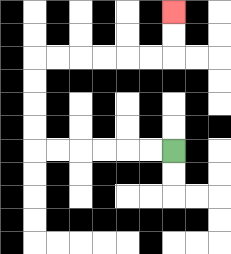{'start': '[7, 6]', 'end': '[7, 0]', 'path_directions': 'L,L,L,L,L,L,U,U,U,U,R,R,R,R,R,R,U,U', 'path_coordinates': '[[7, 6], [6, 6], [5, 6], [4, 6], [3, 6], [2, 6], [1, 6], [1, 5], [1, 4], [1, 3], [1, 2], [2, 2], [3, 2], [4, 2], [5, 2], [6, 2], [7, 2], [7, 1], [7, 0]]'}